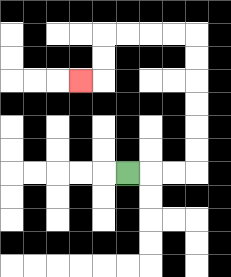{'start': '[5, 7]', 'end': '[3, 3]', 'path_directions': 'R,R,R,U,U,U,U,U,U,L,L,L,L,D,D,L', 'path_coordinates': '[[5, 7], [6, 7], [7, 7], [8, 7], [8, 6], [8, 5], [8, 4], [8, 3], [8, 2], [8, 1], [7, 1], [6, 1], [5, 1], [4, 1], [4, 2], [4, 3], [3, 3]]'}